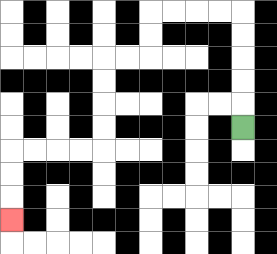{'start': '[10, 5]', 'end': '[0, 9]', 'path_directions': 'U,U,U,U,U,L,L,L,L,D,D,L,L,D,D,D,D,L,L,L,L,D,D,D', 'path_coordinates': '[[10, 5], [10, 4], [10, 3], [10, 2], [10, 1], [10, 0], [9, 0], [8, 0], [7, 0], [6, 0], [6, 1], [6, 2], [5, 2], [4, 2], [4, 3], [4, 4], [4, 5], [4, 6], [3, 6], [2, 6], [1, 6], [0, 6], [0, 7], [0, 8], [0, 9]]'}